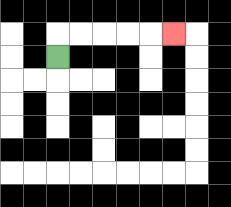{'start': '[2, 2]', 'end': '[7, 1]', 'path_directions': 'U,R,R,R,R,R', 'path_coordinates': '[[2, 2], [2, 1], [3, 1], [4, 1], [5, 1], [6, 1], [7, 1]]'}